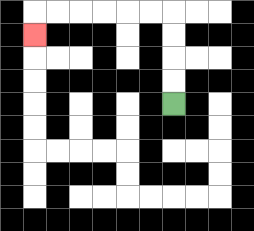{'start': '[7, 4]', 'end': '[1, 1]', 'path_directions': 'U,U,U,U,L,L,L,L,L,L,D', 'path_coordinates': '[[7, 4], [7, 3], [7, 2], [7, 1], [7, 0], [6, 0], [5, 0], [4, 0], [3, 0], [2, 0], [1, 0], [1, 1]]'}